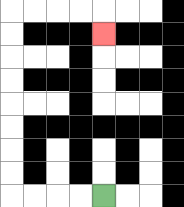{'start': '[4, 8]', 'end': '[4, 1]', 'path_directions': 'L,L,L,L,U,U,U,U,U,U,U,U,R,R,R,R,D', 'path_coordinates': '[[4, 8], [3, 8], [2, 8], [1, 8], [0, 8], [0, 7], [0, 6], [0, 5], [0, 4], [0, 3], [0, 2], [0, 1], [0, 0], [1, 0], [2, 0], [3, 0], [4, 0], [4, 1]]'}